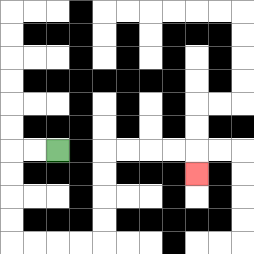{'start': '[2, 6]', 'end': '[8, 7]', 'path_directions': 'L,L,D,D,D,D,R,R,R,R,U,U,U,U,R,R,R,R,D', 'path_coordinates': '[[2, 6], [1, 6], [0, 6], [0, 7], [0, 8], [0, 9], [0, 10], [1, 10], [2, 10], [3, 10], [4, 10], [4, 9], [4, 8], [4, 7], [4, 6], [5, 6], [6, 6], [7, 6], [8, 6], [8, 7]]'}